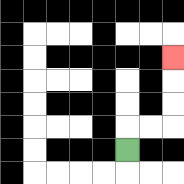{'start': '[5, 6]', 'end': '[7, 2]', 'path_directions': 'U,R,R,U,U,U', 'path_coordinates': '[[5, 6], [5, 5], [6, 5], [7, 5], [7, 4], [7, 3], [7, 2]]'}